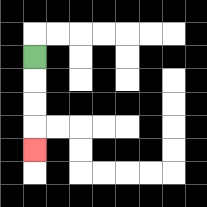{'start': '[1, 2]', 'end': '[1, 6]', 'path_directions': 'D,D,D,D', 'path_coordinates': '[[1, 2], [1, 3], [1, 4], [1, 5], [1, 6]]'}